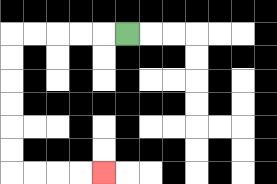{'start': '[5, 1]', 'end': '[4, 7]', 'path_directions': 'L,L,L,L,L,D,D,D,D,D,D,R,R,R,R', 'path_coordinates': '[[5, 1], [4, 1], [3, 1], [2, 1], [1, 1], [0, 1], [0, 2], [0, 3], [0, 4], [0, 5], [0, 6], [0, 7], [1, 7], [2, 7], [3, 7], [4, 7]]'}